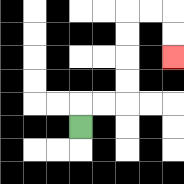{'start': '[3, 5]', 'end': '[7, 2]', 'path_directions': 'U,R,R,U,U,U,U,R,R,D,D', 'path_coordinates': '[[3, 5], [3, 4], [4, 4], [5, 4], [5, 3], [5, 2], [5, 1], [5, 0], [6, 0], [7, 0], [7, 1], [7, 2]]'}